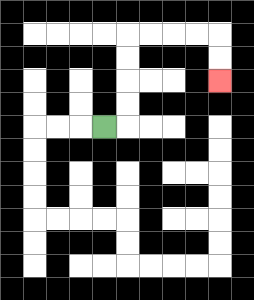{'start': '[4, 5]', 'end': '[9, 3]', 'path_directions': 'R,U,U,U,U,R,R,R,R,D,D', 'path_coordinates': '[[4, 5], [5, 5], [5, 4], [5, 3], [5, 2], [5, 1], [6, 1], [7, 1], [8, 1], [9, 1], [9, 2], [9, 3]]'}